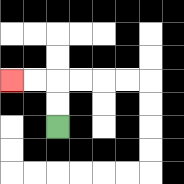{'start': '[2, 5]', 'end': '[0, 3]', 'path_directions': 'U,U,L,L', 'path_coordinates': '[[2, 5], [2, 4], [2, 3], [1, 3], [0, 3]]'}